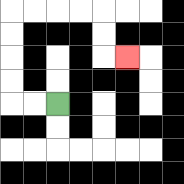{'start': '[2, 4]', 'end': '[5, 2]', 'path_directions': 'L,L,U,U,U,U,R,R,R,R,D,D,R', 'path_coordinates': '[[2, 4], [1, 4], [0, 4], [0, 3], [0, 2], [0, 1], [0, 0], [1, 0], [2, 0], [3, 0], [4, 0], [4, 1], [4, 2], [5, 2]]'}